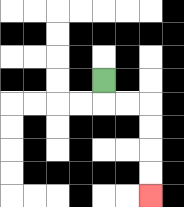{'start': '[4, 3]', 'end': '[6, 8]', 'path_directions': 'D,R,R,D,D,D,D', 'path_coordinates': '[[4, 3], [4, 4], [5, 4], [6, 4], [6, 5], [6, 6], [6, 7], [6, 8]]'}